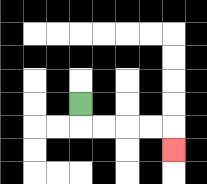{'start': '[3, 4]', 'end': '[7, 6]', 'path_directions': 'D,R,R,R,R,D', 'path_coordinates': '[[3, 4], [3, 5], [4, 5], [5, 5], [6, 5], [7, 5], [7, 6]]'}